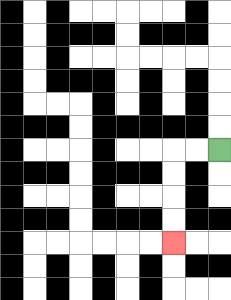{'start': '[9, 6]', 'end': '[7, 10]', 'path_directions': 'L,L,D,D,D,D', 'path_coordinates': '[[9, 6], [8, 6], [7, 6], [7, 7], [7, 8], [7, 9], [7, 10]]'}